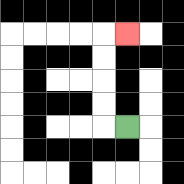{'start': '[5, 5]', 'end': '[5, 1]', 'path_directions': 'L,U,U,U,U,R', 'path_coordinates': '[[5, 5], [4, 5], [4, 4], [4, 3], [4, 2], [4, 1], [5, 1]]'}